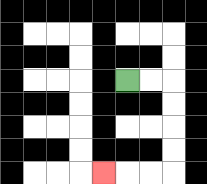{'start': '[5, 3]', 'end': '[4, 7]', 'path_directions': 'R,R,D,D,D,D,L,L,L', 'path_coordinates': '[[5, 3], [6, 3], [7, 3], [7, 4], [7, 5], [7, 6], [7, 7], [6, 7], [5, 7], [4, 7]]'}